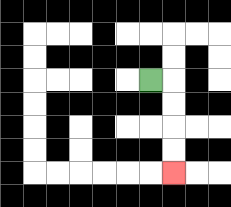{'start': '[6, 3]', 'end': '[7, 7]', 'path_directions': 'R,D,D,D,D', 'path_coordinates': '[[6, 3], [7, 3], [7, 4], [7, 5], [7, 6], [7, 7]]'}